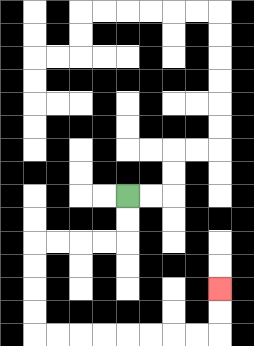{'start': '[5, 8]', 'end': '[9, 12]', 'path_directions': 'D,D,L,L,L,L,D,D,D,D,R,R,R,R,R,R,R,R,U,U', 'path_coordinates': '[[5, 8], [5, 9], [5, 10], [4, 10], [3, 10], [2, 10], [1, 10], [1, 11], [1, 12], [1, 13], [1, 14], [2, 14], [3, 14], [4, 14], [5, 14], [6, 14], [7, 14], [8, 14], [9, 14], [9, 13], [9, 12]]'}